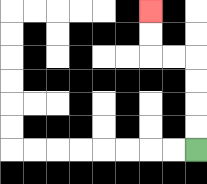{'start': '[8, 6]', 'end': '[6, 0]', 'path_directions': 'U,U,U,U,L,L,U,U', 'path_coordinates': '[[8, 6], [8, 5], [8, 4], [8, 3], [8, 2], [7, 2], [6, 2], [6, 1], [6, 0]]'}